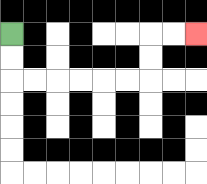{'start': '[0, 1]', 'end': '[8, 1]', 'path_directions': 'D,D,R,R,R,R,R,R,U,U,R,R', 'path_coordinates': '[[0, 1], [0, 2], [0, 3], [1, 3], [2, 3], [3, 3], [4, 3], [5, 3], [6, 3], [6, 2], [6, 1], [7, 1], [8, 1]]'}